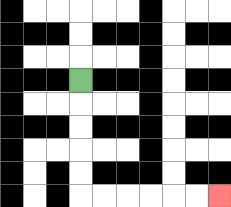{'start': '[3, 3]', 'end': '[9, 8]', 'path_directions': 'D,D,D,D,D,R,R,R,R,R,R', 'path_coordinates': '[[3, 3], [3, 4], [3, 5], [3, 6], [3, 7], [3, 8], [4, 8], [5, 8], [6, 8], [7, 8], [8, 8], [9, 8]]'}